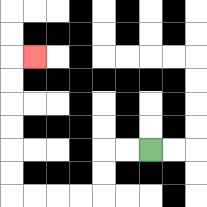{'start': '[6, 6]', 'end': '[1, 2]', 'path_directions': 'L,L,D,D,L,L,L,L,U,U,U,U,U,U,R', 'path_coordinates': '[[6, 6], [5, 6], [4, 6], [4, 7], [4, 8], [3, 8], [2, 8], [1, 8], [0, 8], [0, 7], [0, 6], [0, 5], [0, 4], [0, 3], [0, 2], [1, 2]]'}